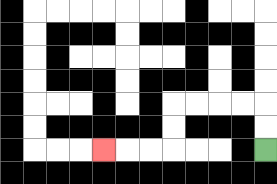{'start': '[11, 6]', 'end': '[4, 6]', 'path_directions': 'U,U,L,L,L,L,D,D,L,L,L', 'path_coordinates': '[[11, 6], [11, 5], [11, 4], [10, 4], [9, 4], [8, 4], [7, 4], [7, 5], [7, 6], [6, 6], [5, 6], [4, 6]]'}